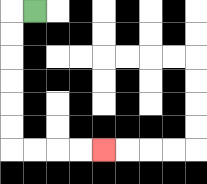{'start': '[1, 0]', 'end': '[4, 6]', 'path_directions': 'L,D,D,D,D,D,D,R,R,R,R', 'path_coordinates': '[[1, 0], [0, 0], [0, 1], [0, 2], [0, 3], [0, 4], [0, 5], [0, 6], [1, 6], [2, 6], [3, 6], [4, 6]]'}